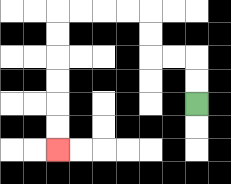{'start': '[8, 4]', 'end': '[2, 6]', 'path_directions': 'U,U,L,L,U,U,L,L,L,L,D,D,D,D,D,D', 'path_coordinates': '[[8, 4], [8, 3], [8, 2], [7, 2], [6, 2], [6, 1], [6, 0], [5, 0], [4, 0], [3, 0], [2, 0], [2, 1], [2, 2], [2, 3], [2, 4], [2, 5], [2, 6]]'}